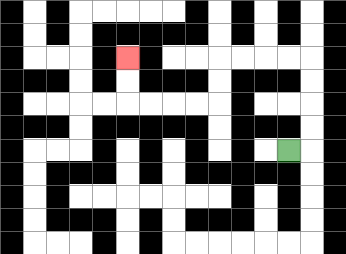{'start': '[12, 6]', 'end': '[5, 2]', 'path_directions': 'R,U,U,U,U,L,L,L,L,D,D,L,L,L,L,U,U', 'path_coordinates': '[[12, 6], [13, 6], [13, 5], [13, 4], [13, 3], [13, 2], [12, 2], [11, 2], [10, 2], [9, 2], [9, 3], [9, 4], [8, 4], [7, 4], [6, 4], [5, 4], [5, 3], [5, 2]]'}